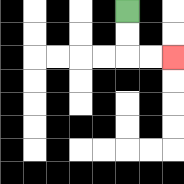{'start': '[5, 0]', 'end': '[7, 2]', 'path_directions': 'D,D,R,R', 'path_coordinates': '[[5, 0], [5, 1], [5, 2], [6, 2], [7, 2]]'}